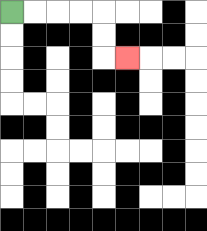{'start': '[0, 0]', 'end': '[5, 2]', 'path_directions': 'R,R,R,R,D,D,R', 'path_coordinates': '[[0, 0], [1, 0], [2, 0], [3, 0], [4, 0], [4, 1], [4, 2], [5, 2]]'}